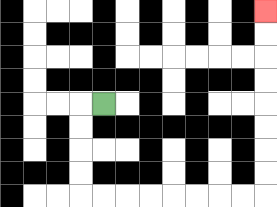{'start': '[4, 4]', 'end': '[11, 0]', 'path_directions': 'L,D,D,D,D,R,R,R,R,R,R,R,R,U,U,U,U,U,U,U,U', 'path_coordinates': '[[4, 4], [3, 4], [3, 5], [3, 6], [3, 7], [3, 8], [4, 8], [5, 8], [6, 8], [7, 8], [8, 8], [9, 8], [10, 8], [11, 8], [11, 7], [11, 6], [11, 5], [11, 4], [11, 3], [11, 2], [11, 1], [11, 0]]'}